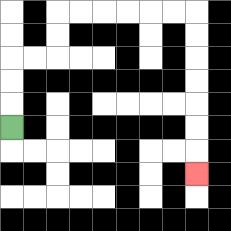{'start': '[0, 5]', 'end': '[8, 7]', 'path_directions': 'U,U,U,R,R,U,U,R,R,R,R,R,R,D,D,D,D,D,D,D', 'path_coordinates': '[[0, 5], [0, 4], [0, 3], [0, 2], [1, 2], [2, 2], [2, 1], [2, 0], [3, 0], [4, 0], [5, 0], [6, 0], [7, 0], [8, 0], [8, 1], [8, 2], [8, 3], [8, 4], [8, 5], [8, 6], [8, 7]]'}